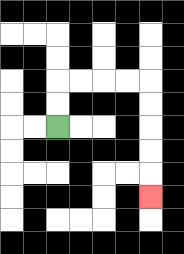{'start': '[2, 5]', 'end': '[6, 8]', 'path_directions': 'U,U,R,R,R,R,D,D,D,D,D', 'path_coordinates': '[[2, 5], [2, 4], [2, 3], [3, 3], [4, 3], [5, 3], [6, 3], [6, 4], [6, 5], [6, 6], [6, 7], [6, 8]]'}